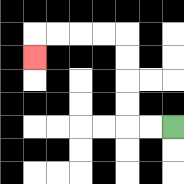{'start': '[7, 5]', 'end': '[1, 2]', 'path_directions': 'L,L,U,U,U,U,L,L,L,L,D', 'path_coordinates': '[[7, 5], [6, 5], [5, 5], [5, 4], [5, 3], [5, 2], [5, 1], [4, 1], [3, 1], [2, 1], [1, 1], [1, 2]]'}